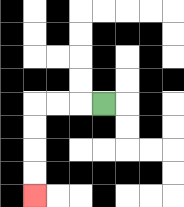{'start': '[4, 4]', 'end': '[1, 8]', 'path_directions': 'L,L,L,D,D,D,D', 'path_coordinates': '[[4, 4], [3, 4], [2, 4], [1, 4], [1, 5], [1, 6], [1, 7], [1, 8]]'}